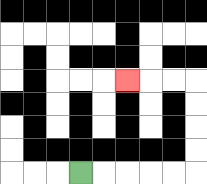{'start': '[3, 7]', 'end': '[5, 3]', 'path_directions': 'R,R,R,R,R,U,U,U,U,L,L,L', 'path_coordinates': '[[3, 7], [4, 7], [5, 7], [6, 7], [7, 7], [8, 7], [8, 6], [8, 5], [8, 4], [8, 3], [7, 3], [6, 3], [5, 3]]'}